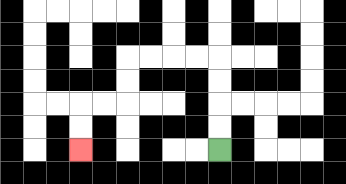{'start': '[9, 6]', 'end': '[3, 6]', 'path_directions': 'U,U,U,U,L,L,L,L,D,D,L,L,D,D', 'path_coordinates': '[[9, 6], [9, 5], [9, 4], [9, 3], [9, 2], [8, 2], [7, 2], [6, 2], [5, 2], [5, 3], [5, 4], [4, 4], [3, 4], [3, 5], [3, 6]]'}